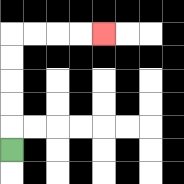{'start': '[0, 6]', 'end': '[4, 1]', 'path_directions': 'U,U,U,U,U,R,R,R,R', 'path_coordinates': '[[0, 6], [0, 5], [0, 4], [0, 3], [0, 2], [0, 1], [1, 1], [2, 1], [3, 1], [4, 1]]'}